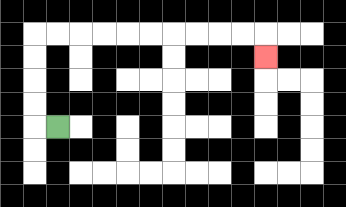{'start': '[2, 5]', 'end': '[11, 2]', 'path_directions': 'L,U,U,U,U,R,R,R,R,R,R,R,R,R,R,D', 'path_coordinates': '[[2, 5], [1, 5], [1, 4], [1, 3], [1, 2], [1, 1], [2, 1], [3, 1], [4, 1], [5, 1], [6, 1], [7, 1], [8, 1], [9, 1], [10, 1], [11, 1], [11, 2]]'}